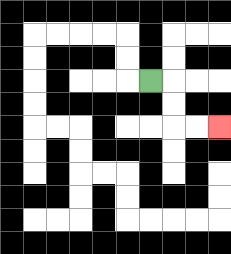{'start': '[6, 3]', 'end': '[9, 5]', 'path_directions': 'R,D,D,R,R', 'path_coordinates': '[[6, 3], [7, 3], [7, 4], [7, 5], [8, 5], [9, 5]]'}